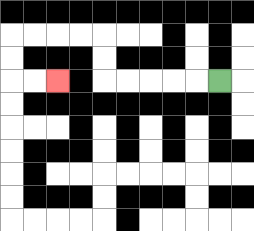{'start': '[9, 3]', 'end': '[2, 3]', 'path_directions': 'L,L,L,L,L,U,U,L,L,L,L,D,D,R,R', 'path_coordinates': '[[9, 3], [8, 3], [7, 3], [6, 3], [5, 3], [4, 3], [4, 2], [4, 1], [3, 1], [2, 1], [1, 1], [0, 1], [0, 2], [0, 3], [1, 3], [2, 3]]'}